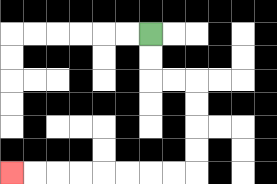{'start': '[6, 1]', 'end': '[0, 7]', 'path_directions': 'D,D,R,R,D,D,D,D,L,L,L,L,L,L,L,L', 'path_coordinates': '[[6, 1], [6, 2], [6, 3], [7, 3], [8, 3], [8, 4], [8, 5], [8, 6], [8, 7], [7, 7], [6, 7], [5, 7], [4, 7], [3, 7], [2, 7], [1, 7], [0, 7]]'}